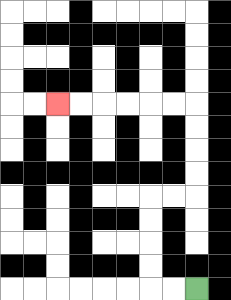{'start': '[8, 12]', 'end': '[2, 4]', 'path_directions': 'L,L,U,U,U,U,R,R,U,U,U,U,L,L,L,L,L,L', 'path_coordinates': '[[8, 12], [7, 12], [6, 12], [6, 11], [6, 10], [6, 9], [6, 8], [7, 8], [8, 8], [8, 7], [8, 6], [8, 5], [8, 4], [7, 4], [6, 4], [5, 4], [4, 4], [3, 4], [2, 4]]'}